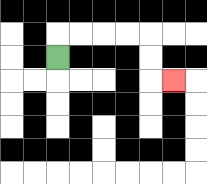{'start': '[2, 2]', 'end': '[7, 3]', 'path_directions': 'U,R,R,R,R,D,D,R', 'path_coordinates': '[[2, 2], [2, 1], [3, 1], [4, 1], [5, 1], [6, 1], [6, 2], [6, 3], [7, 3]]'}